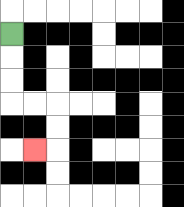{'start': '[0, 1]', 'end': '[1, 6]', 'path_directions': 'D,D,D,R,R,D,D,L', 'path_coordinates': '[[0, 1], [0, 2], [0, 3], [0, 4], [1, 4], [2, 4], [2, 5], [2, 6], [1, 6]]'}